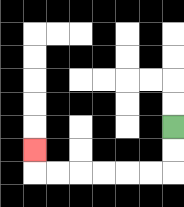{'start': '[7, 5]', 'end': '[1, 6]', 'path_directions': 'D,D,L,L,L,L,L,L,U', 'path_coordinates': '[[7, 5], [7, 6], [7, 7], [6, 7], [5, 7], [4, 7], [3, 7], [2, 7], [1, 7], [1, 6]]'}